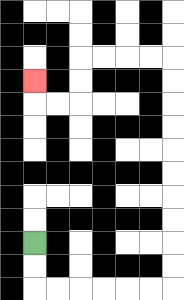{'start': '[1, 10]', 'end': '[1, 3]', 'path_directions': 'D,D,R,R,R,R,R,R,U,U,U,U,U,U,U,U,U,U,L,L,L,L,D,D,L,L,U', 'path_coordinates': '[[1, 10], [1, 11], [1, 12], [2, 12], [3, 12], [4, 12], [5, 12], [6, 12], [7, 12], [7, 11], [7, 10], [7, 9], [7, 8], [7, 7], [7, 6], [7, 5], [7, 4], [7, 3], [7, 2], [6, 2], [5, 2], [4, 2], [3, 2], [3, 3], [3, 4], [2, 4], [1, 4], [1, 3]]'}